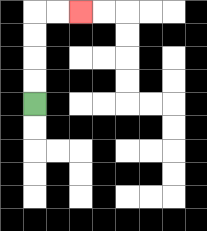{'start': '[1, 4]', 'end': '[3, 0]', 'path_directions': 'U,U,U,U,R,R', 'path_coordinates': '[[1, 4], [1, 3], [1, 2], [1, 1], [1, 0], [2, 0], [3, 0]]'}